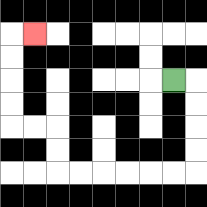{'start': '[7, 3]', 'end': '[1, 1]', 'path_directions': 'R,D,D,D,D,L,L,L,L,L,L,U,U,L,L,U,U,U,U,R', 'path_coordinates': '[[7, 3], [8, 3], [8, 4], [8, 5], [8, 6], [8, 7], [7, 7], [6, 7], [5, 7], [4, 7], [3, 7], [2, 7], [2, 6], [2, 5], [1, 5], [0, 5], [0, 4], [0, 3], [0, 2], [0, 1], [1, 1]]'}